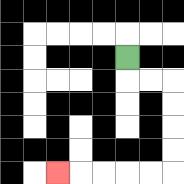{'start': '[5, 2]', 'end': '[2, 7]', 'path_directions': 'D,R,R,D,D,D,D,L,L,L,L,L', 'path_coordinates': '[[5, 2], [5, 3], [6, 3], [7, 3], [7, 4], [7, 5], [7, 6], [7, 7], [6, 7], [5, 7], [4, 7], [3, 7], [2, 7]]'}